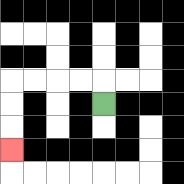{'start': '[4, 4]', 'end': '[0, 6]', 'path_directions': 'U,L,L,L,L,D,D,D', 'path_coordinates': '[[4, 4], [4, 3], [3, 3], [2, 3], [1, 3], [0, 3], [0, 4], [0, 5], [0, 6]]'}